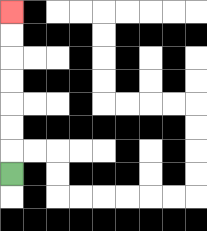{'start': '[0, 7]', 'end': '[0, 0]', 'path_directions': 'U,U,U,U,U,U,U', 'path_coordinates': '[[0, 7], [0, 6], [0, 5], [0, 4], [0, 3], [0, 2], [0, 1], [0, 0]]'}